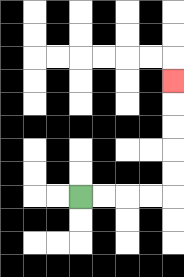{'start': '[3, 8]', 'end': '[7, 3]', 'path_directions': 'R,R,R,R,U,U,U,U,U', 'path_coordinates': '[[3, 8], [4, 8], [5, 8], [6, 8], [7, 8], [7, 7], [7, 6], [7, 5], [7, 4], [7, 3]]'}